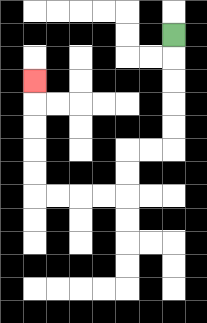{'start': '[7, 1]', 'end': '[1, 3]', 'path_directions': 'D,D,D,D,D,L,L,D,D,L,L,L,L,U,U,U,U,U', 'path_coordinates': '[[7, 1], [7, 2], [7, 3], [7, 4], [7, 5], [7, 6], [6, 6], [5, 6], [5, 7], [5, 8], [4, 8], [3, 8], [2, 8], [1, 8], [1, 7], [1, 6], [1, 5], [1, 4], [1, 3]]'}